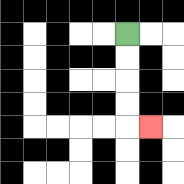{'start': '[5, 1]', 'end': '[6, 5]', 'path_directions': 'D,D,D,D,R', 'path_coordinates': '[[5, 1], [5, 2], [5, 3], [5, 4], [5, 5], [6, 5]]'}